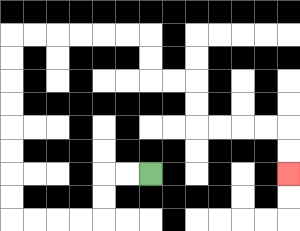{'start': '[6, 7]', 'end': '[12, 7]', 'path_directions': 'L,L,D,D,L,L,L,L,U,U,U,U,U,U,U,U,R,R,R,R,R,R,D,D,R,R,D,D,R,R,R,R,D,D', 'path_coordinates': '[[6, 7], [5, 7], [4, 7], [4, 8], [4, 9], [3, 9], [2, 9], [1, 9], [0, 9], [0, 8], [0, 7], [0, 6], [0, 5], [0, 4], [0, 3], [0, 2], [0, 1], [1, 1], [2, 1], [3, 1], [4, 1], [5, 1], [6, 1], [6, 2], [6, 3], [7, 3], [8, 3], [8, 4], [8, 5], [9, 5], [10, 5], [11, 5], [12, 5], [12, 6], [12, 7]]'}